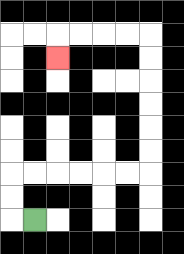{'start': '[1, 9]', 'end': '[2, 2]', 'path_directions': 'L,U,U,R,R,R,R,R,R,U,U,U,U,U,U,L,L,L,L,D', 'path_coordinates': '[[1, 9], [0, 9], [0, 8], [0, 7], [1, 7], [2, 7], [3, 7], [4, 7], [5, 7], [6, 7], [6, 6], [6, 5], [6, 4], [6, 3], [6, 2], [6, 1], [5, 1], [4, 1], [3, 1], [2, 1], [2, 2]]'}